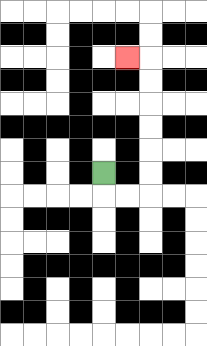{'start': '[4, 7]', 'end': '[5, 2]', 'path_directions': 'D,R,R,U,U,U,U,U,U,L', 'path_coordinates': '[[4, 7], [4, 8], [5, 8], [6, 8], [6, 7], [6, 6], [6, 5], [6, 4], [6, 3], [6, 2], [5, 2]]'}